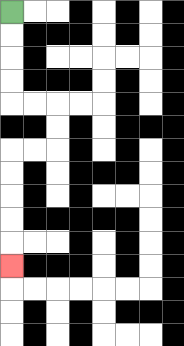{'start': '[0, 0]', 'end': '[0, 11]', 'path_directions': 'D,D,D,D,R,R,D,D,L,L,D,D,D,D,D', 'path_coordinates': '[[0, 0], [0, 1], [0, 2], [0, 3], [0, 4], [1, 4], [2, 4], [2, 5], [2, 6], [1, 6], [0, 6], [0, 7], [0, 8], [0, 9], [0, 10], [0, 11]]'}